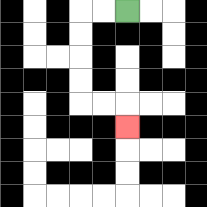{'start': '[5, 0]', 'end': '[5, 5]', 'path_directions': 'L,L,D,D,D,D,R,R,D', 'path_coordinates': '[[5, 0], [4, 0], [3, 0], [3, 1], [3, 2], [3, 3], [3, 4], [4, 4], [5, 4], [5, 5]]'}